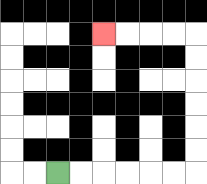{'start': '[2, 7]', 'end': '[4, 1]', 'path_directions': 'R,R,R,R,R,R,U,U,U,U,U,U,L,L,L,L', 'path_coordinates': '[[2, 7], [3, 7], [4, 7], [5, 7], [6, 7], [7, 7], [8, 7], [8, 6], [8, 5], [8, 4], [8, 3], [8, 2], [8, 1], [7, 1], [6, 1], [5, 1], [4, 1]]'}